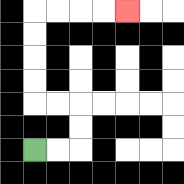{'start': '[1, 6]', 'end': '[5, 0]', 'path_directions': 'R,R,U,U,L,L,U,U,U,U,R,R,R,R', 'path_coordinates': '[[1, 6], [2, 6], [3, 6], [3, 5], [3, 4], [2, 4], [1, 4], [1, 3], [1, 2], [1, 1], [1, 0], [2, 0], [3, 0], [4, 0], [5, 0]]'}